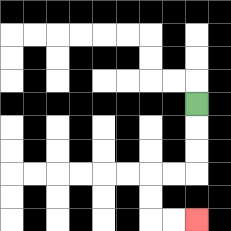{'start': '[8, 4]', 'end': '[8, 9]', 'path_directions': 'D,D,D,L,L,D,D,R,R', 'path_coordinates': '[[8, 4], [8, 5], [8, 6], [8, 7], [7, 7], [6, 7], [6, 8], [6, 9], [7, 9], [8, 9]]'}